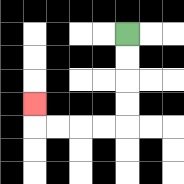{'start': '[5, 1]', 'end': '[1, 4]', 'path_directions': 'D,D,D,D,L,L,L,L,U', 'path_coordinates': '[[5, 1], [5, 2], [5, 3], [5, 4], [5, 5], [4, 5], [3, 5], [2, 5], [1, 5], [1, 4]]'}